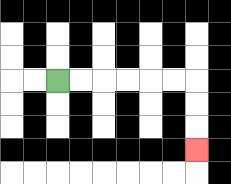{'start': '[2, 3]', 'end': '[8, 6]', 'path_directions': 'R,R,R,R,R,R,D,D,D', 'path_coordinates': '[[2, 3], [3, 3], [4, 3], [5, 3], [6, 3], [7, 3], [8, 3], [8, 4], [8, 5], [8, 6]]'}